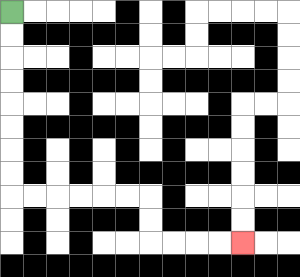{'start': '[0, 0]', 'end': '[10, 10]', 'path_directions': 'D,D,D,D,D,D,D,D,R,R,R,R,R,R,D,D,R,R,R,R', 'path_coordinates': '[[0, 0], [0, 1], [0, 2], [0, 3], [0, 4], [0, 5], [0, 6], [0, 7], [0, 8], [1, 8], [2, 8], [3, 8], [4, 8], [5, 8], [6, 8], [6, 9], [6, 10], [7, 10], [8, 10], [9, 10], [10, 10]]'}